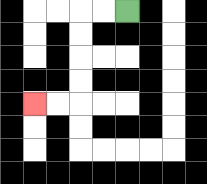{'start': '[5, 0]', 'end': '[1, 4]', 'path_directions': 'L,L,D,D,D,D,L,L', 'path_coordinates': '[[5, 0], [4, 0], [3, 0], [3, 1], [3, 2], [3, 3], [3, 4], [2, 4], [1, 4]]'}